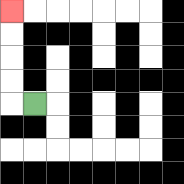{'start': '[1, 4]', 'end': '[0, 0]', 'path_directions': 'L,U,U,U,U', 'path_coordinates': '[[1, 4], [0, 4], [0, 3], [0, 2], [0, 1], [0, 0]]'}